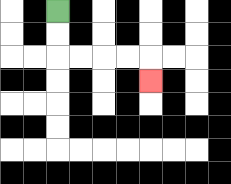{'start': '[2, 0]', 'end': '[6, 3]', 'path_directions': 'D,D,R,R,R,R,D', 'path_coordinates': '[[2, 0], [2, 1], [2, 2], [3, 2], [4, 2], [5, 2], [6, 2], [6, 3]]'}